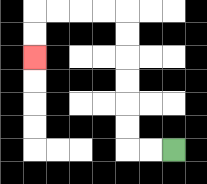{'start': '[7, 6]', 'end': '[1, 2]', 'path_directions': 'L,L,U,U,U,U,U,U,L,L,L,L,D,D', 'path_coordinates': '[[7, 6], [6, 6], [5, 6], [5, 5], [5, 4], [5, 3], [5, 2], [5, 1], [5, 0], [4, 0], [3, 0], [2, 0], [1, 0], [1, 1], [1, 2]]'}